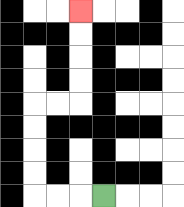{'start': '[4, 8]', 'end': '[3, 0]', 'path_directions': 'L,L,L,U,U,U,U,R,R,U,U,U,U', 'path_coordinates': '[[4, 8], [3, 8], [2, 8], [1, 8], [1, 7], [1, 6], [1, 5], [1, 4], [2, 4], [3, 4], [3, 3], [3, 2], [3, 1], [3, 0]]'}